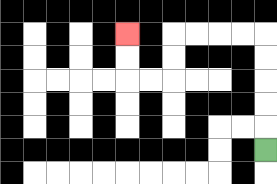{'start': '[11, 6]', 'end': '[5, 1]', 'path_directions': 'U,U,U,U,U,L,L,L,L,D,D,L,L,U,U', 'path_coordinates': '[[11, 6], [11, 5], [11, 4], [11, 3], [11, 2], [11, 1], [10, 1], [9, 1], [8, 1], [7, 1], [7, 2], [7, 3], [6, 3], [5, 3], [5, 2], [5, 1]]'}